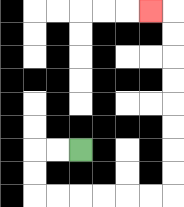{'start': '[3, 6]', 'end': '[6, 0]', 'path_directions': 'L,L,D,D,R,R,R,R,R,R,U,U,U,U,U,U,U,U,L', 'path_coordinates': '[[3, 6], [2, 6], [1, 6], [1, 7], [1, 8], [2, 8], [3, 8], [4, 8], [5, 8], [6, 8], [7, 8], [7, 7], [7, 6], [7, 5], [7, 4], [7, 3], [7, 2], [7, 1], [7, 0], [6, 0]]'}